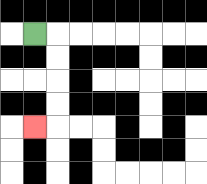{'start': '[1, 1]', 'end': '[1, 5]', 'path_directions': 'R,D,D,D,D,L', 'path_coordinates': '[[1, 1], [2, 1], [2, 2], [2, 3], [2, 4], [2, 5], [1, 5]]'}